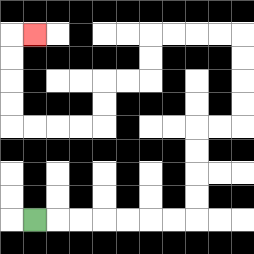{'start': '[1, 9]', 'end': '[1, 1]', 'path_directions': 'R,R,R,R,R,R,R,U,U,U,U,R,R,U,U,U,U,L,L,L,L,D,D,L,L,D,D,L,L,L,L,U,U,U,U,R', 'path_coordinates': '[[1, 9], [2, 9], [3, 9], [4, 9], [5, 9], [6, 9], [7, 9], [8, 9], [8, 8], [8, 7], [8, 6], [8, 5], [9, 5], [10, 5], [10, 4], [10, 3], [10, 2], [10, 1], [9, 1], [8, 1], [7, 1], [6, 1], [6, 2], [6, 3], [5, 3], [4, 3], [4, 4], [4, 5], [3, 5], [2, 5], [1, 5], [0, 5], [0, 4], [0, 3], [0, 2], [0, 1], [1, 1]]'}